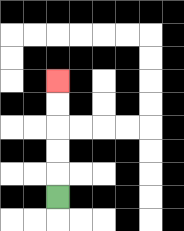{'start': '[2, 8]', 'end': '[2, 3]', 'path_directions': 'U,U,U,U,U', 'path_coordinates': '[[2, 8], [2, 7], [2, 6], [2, 5], [2, 4], [2, 3]]'}